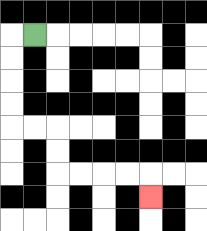{'start': '[1, 1]', 'end': '[6, 8]', 'path_directions': 'L,D,D,D,D,R,R,D,D,R,R,R,R,D', 'path_coordinates': '[[1, 1], [0, 1], [0, 2], [0, 3], [0, 4], [0, 5], [1, 5], [2, 5], [2, 6], [2, 7], [3, 7], [4, 7], [5, 7], [6, 7], [6, 8]]'}